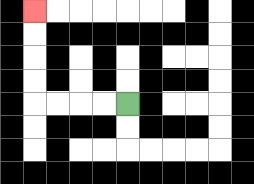{'start': '[5, 4]', 'end': '[1, 0]', 'path_directions': 'L,L,L,L,U,U,U,U', 'path_coordinates': '[[5, 4], [4, 4], [3, 4], [2, 4], [1, 4], [1, 3], [1, 2], [1, 1], [1, 0]]'}